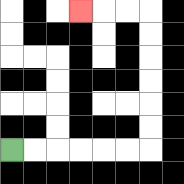{'start': '[0, 6]', 'end': '[3, 0]', 'path_directions': 'R,R,R,R,R,R,U,U,U,U,U,U,L,L,L', 'path_coordinates': '[[0, 6], [1, 6], [2, 6], [3, 6], [4, 6], [5, 6], [6, 6], [6, 5], [6, 4], [6, 3], [6, 2], [6, 1], [6, 0], [5, 0], [4, 0], [3, 0]]'}